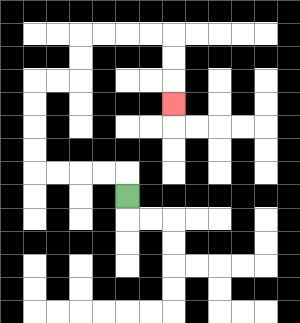{'start': '[5, 8]', 'end': '[7, 4]', 'path_directions': 'U,L,L,L,L,U,U,U,U,R,R,U,U,R,R,R,R,D,D,D', 'path_coordinates': '[[5, 8], [5, 7], [4, 7], [3, 7], [2, 7], [1, 7], [1, 6], [1, 5], [1, 4], [1, 3], [2, 3], [3, 3], [3, 2], [3, 1], [4, 1], [5, 1], [6, 1], [7, 1], [7, 2], [7, 3], [7, 4]]'}